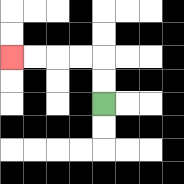{'start': '[4, 4]', 'end': '[0, 2]', 'path_directions': 'U,U,L,L,L,L', 'path_coordinates': '[[4, 4], [4, 3], [4, 2], [3, 2], [2, 2], [1, 2], [0, 2]]'}